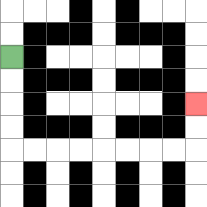{'start': '[0, 2]', 'end': '[8, 4]', 'path_directions': 'D,D,D,D,R,R,R,R,R,R,R,R,U,U', 'path_coordinates': '[[0, 2], [0, 3], [0, 4], [0, 5], [0, 6], [1, 6], [2, 6], [3, 6], [4, 6], [5, 6], [6, 6], [7, 6], [8, 6], [8, 5], [8, 4]]'}